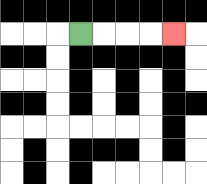{'start': '[3, 1]', 'end': '[7, 1]', 'path_directions': 'R,R,R,R', 'path_coordinates': '[[3, 1], [4, 1], [5, 1], [6, 1], [7, 1]]'}